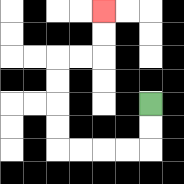{'start': '[6, 4]', 'end': '[4, 0]', 'path_directions': 'D,D,L,L,L,L,U,U,U,U,R,R,U,U', 'path_coordinates': '[[6, 4], [6, 5], [6, 6], [5, 6], [4, 6], [3, 6], [2, 6], [2, 5], [2, 4], [2, 3], [2, 2], [3, 2], [4, 2], [4, 1], [4, 0]]'}